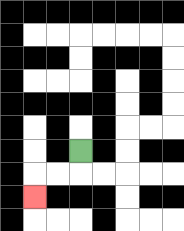{'start': '[3, 6]', 'end': '[1, 8]', 'path_directions': 'D,L,L,D', 'path_coordinates': '[[3, 6], [3, 7], [2, 7], [1, 7], [1, 8]]'}